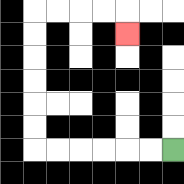{'start': '[7, 6]', 'end': '[5, 1]', 'path_directions': 'L,L,L,L,L,L,U,U,U,U,U,U,R,R,R,R,D', 'path_coordinates': '[[7, 6], [6, 6], [5, 6], [4, 6], [3, 6], [2, 6], [1, 6], [1, 5], [1, 4], [1, 3], [1, 2], [1, 1], [1, 0], [2, 0], [3, 0], [4, 0], [5, 0], [5, 1]]'}